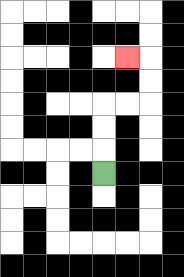{'start': '[4, 7]', 'end': '[5, 2]', 'path_directions': 'U,U,U,R,R,U,U,L', 'path_coordinates': '[[4, 7], [4, 6], [4, 5], [4, 4], [5, 4], [6, 4], [6, 3], [6, 2], [5, 2]]'}